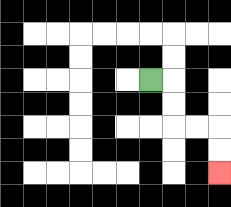{'start': '[6, 3]', 'end': '[9, 7]', 'path_directions': 'R,D,D,R,R,D,D', 'path_coordinates': '[[6, 3], [7, 3], [7, 4], [7, 5], [8, 5], [9, 5], [9, 6], [9, 7]]'}